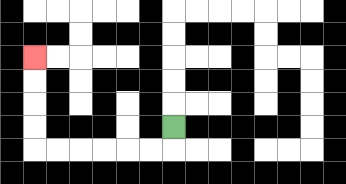{'start': '[7, 5]', 'end': '[1, 2]', 'path_directions': 'D,L,L,L,L,L,L,U,U,U,U', 'path_coordinates': '[[7, 5], [7, 6], [6, 6], [5, 6], [4, 6], [3, 6], [2, 6], [1, 6], [1, 5], [1, 4], [1, 3], [1, 2]]'}